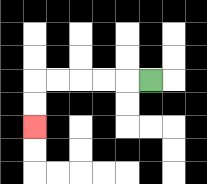{'start': '[6, 3]', 'end': '[1, 5]', 'path_directions': 'L,L,L,L,L,D,D', 'path_coordinates': '[[6, 3], [5, 3], [4, 3], [3, 3], [2, 3], [1, 3], [1, 4], [1, 5]]'}